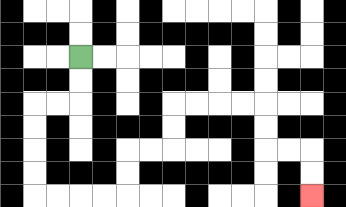{'start': '[3, 2]', 'end': '[13, 8]', 'path_directions': 'D,D,L,L,D,D,D,D,R,R,R,R,U,U,R,R,U,U,R,R,R,R,D,D,R,R,D,D', 'path_coordinates': '[[3, 2], [3, 3], [3, 4], [2, 4], [1, 4], [1, 5], [1, 6], [1, 7], [1, 8], [2, 8], [3, 8], [4, 8], [5, 8], [5, 7], [5, 6], [6, 6], [7, 6], [7, 5], [7, 4], [8, 4], [9, 4], [10, 4], [11, 4], [11, 5], [11, 6], [12, 6], [13, 6], [13, 7], [13, 8]]'}